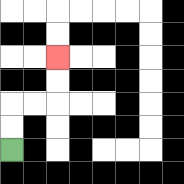{'start': '[0, 6]', 'end': '[2, 2]', 'path_directions': 'U,U,R,R,U,U', 'path_coordinates': '[[0, 6], [0, 5], [0, 4], [1, 4], [2, 4], [2, 3], [2, 2]]'}